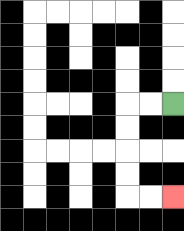{'start': '[7, 4]', 'end': '[7, 8]', 'path_directions': 'L,L,D,D,D,D,R,R', 'path_coordinates': '[[7, 4], [6, 4], [5, 4], [5, 5], [5, 6], [5, 7], [5, 8], [6, 8], [7, 8]]'}